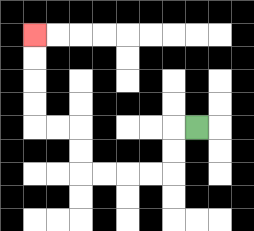{'start': '[8, 5]', 'end': '[1, 1]', 'path_directions': 'L,D,D,L,L,L,L,U,U,L,L,U,U,U,U', 'path_coordinates': '[[8, 5], [7, 5], [7, 6], [7, 7], [6, 7], [5, 7], [4, 7], [3, 7], [3, 6], [3, 5], [2, 5], [1, 5], [1, 4], [1, 3], [1, 2], [1, 1]]'}